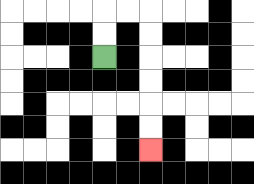{'start': '[4, 2]', 'end': '[6, 6]', 'path_directions': 'U,U,R,R,D,D,D,D,D,D', 'path_coordinates': '[[4, 2], [4, 1], [4, 0], [5, 0], [6, 0], [6, 1], [6, 2], [6, 3], [6, 4], [6, 5], [6, 6]]'}